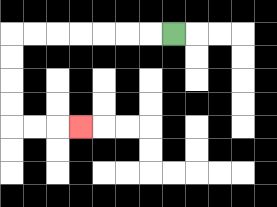{'start': '[7, 1]', 'end': '[3, 5]', 'path_directions': 'L,L,L,L,L,L,L,D,D,D,D,R,R,R', 'path_coordinates': '[[7, 1], [6, 1], [5, 1], [4, 1], [3, 1], [2, 1], [1, 1], [0, 1], [0, 2], [0, 3], [0, 4], [0, 5], [1, 5], [2, 5], [3, 5]]'}